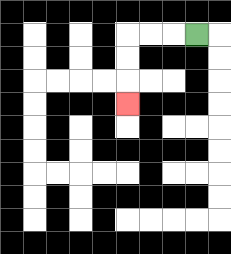{'start': '[8, 1]', 'end': '[5, 4]', 'path_directions': 'L,L,L,D,D,D', 'path_coordinates': '[[8, 1], [7, 1], [6, 1], [5, 1], [5, 2], [5, 3], [5, 4]]'}